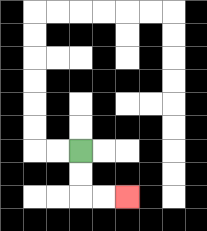{'start': '[3, 6]', 'end': '[5, 8]', 'path_directions': 'D,D,R,R', 'path_coordinates': '[[3, 6], [3, 7], [3, 8], [4, 8], [5, 8]]'}